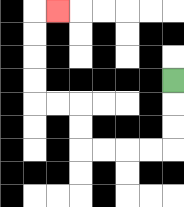{'start': '[7, 3]', 'end': '[2, 0]', 'path_directions': 'D,D,D,L,L,L,L,U,U,L,L,U,U,U,U,R', 'path_coordinates': '[[7, 3], [7, 4], [7, 5], [7, 6], [6, 6], [5, 6], [4, 6], [3, 6], [3, 5], [3, 4], [2, 4], [1, 4], [1, 3], [1, 2], [1, 1], [1, 0], [2, 0]]'}